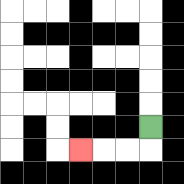{'start': '[6, 5]', 'end': '[3, 6]', 'path_directions': 'D,L,L,L', 'path_coordinates': '[[6, 5], [6, 6], [5, 6], [4, 6], [3, 6]]'}